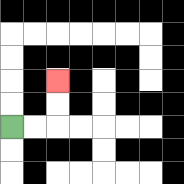{'start': '[0, 5]', 'end': '[2, 3]', 'path_directions': 'R,R,U,U', 'path_coordinates': '[[0, 5], [1, 5], [2, 5], [2, 4], [2, 3]]'}